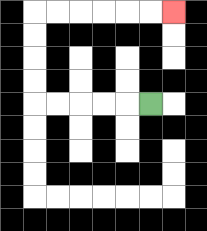{'start': '[6, 4]', 'end': '[7, 0]', 'path_directions': 'L,L,L,L,L,U,U,U,U,R,R,R,R,R,R', 'path_coordinates': '[[6, 4], [5, 4], [4, 4], [3, 4], [2, 4], [1, 4], [1, 3], [1, 2], [1, 1], [1, 0], [2, 0], [3, 0], [4, 0], [5, 0], [6, 0], [7, 0]]'}